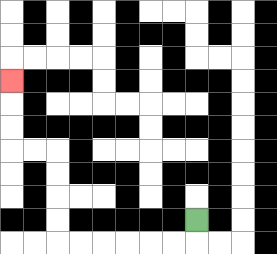{'start': '[8, 9]', 'end': '[0, 3]', 'path_directions': 'D,L,L,L,L,L,L,U,U,U,U,L,L,U,U,U', 'path_coordinates': '[[8, 9], [8, 10], [7, 10], [6, 10], [5, 10], [4, 10], [3, 10], [2, 10], [2, 9], [2, 8], [2, 7], [2, 6], [1, 6], [0, 6], [0, 5], [0, 4], [0, 3]]'}